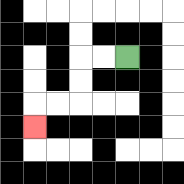{'start': '[5, 2]', 'end': '[1, 5]', 'path_directions': 'L,L,D,D,L,L,D', 'path_coordinates': '[[5, 2], [4, 2], [3, 2], [3, 3], [3, 4], [2, 4], [1, 4], [1, 5]]'}